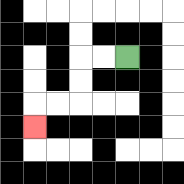{'start': '[5, 2]', 'end': '[1, 5]', 'path_directions': 'L,L,D,D,L,L,D', 'path_coordinates': '[[5, 2], [4, 2], [3, 2], [3, 3], [3, 4], [2, 4], [1, 4], [1, 5]]'}